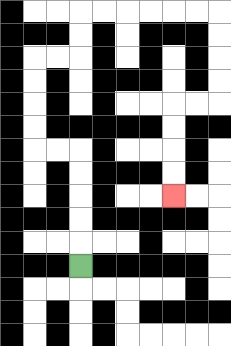{'start': '[3, 11]', 'end': '[7, 8]', 'path_directions': 'U,U,U,U,U,L,L,U,U,U,U,R,R,U,U,R,R,R,R,R,R,D,D,D,D,L,L,D,D,D,D', 'path_coordinates': '[[3, 11], [3, 10], [3, 9], [3, 8], [3, 7], [3, 6], [2, 6], [1, 6], [1, 5], [1, 4], [1, 3], [1, 2], [2, 2], [3, 2], [3, 1], [3, 0], [4, 0], [5, 0], [6, 0], [7, 0], [8, 0], [9, 0], [9, 1], [9, 2], [9, 3], [9, 4], [8, 4], [7, 4], [7, 5], [7, 6], [7, 7], [7, 8]]'}